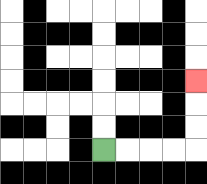{'start': '[4, 6]', 'end': '[8, 3]', 'path_directions': 'R,R,R,R,U,U,U', 'path_coordinates': '[[4, 6], [5, 6], [6, 6], [7, 6], [8, 6], [8, 5], [8, 4], [8, 3]]'}